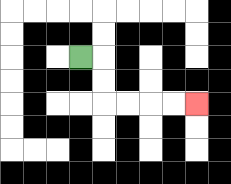{'start': '[3, 2]', 'end': '[8, 4]', 'path_directions': 'R,D,D,R,R,R,R', 'path_coordinates': '[[3, 2], [4, 2], [4, 3], [4, 4], [5, 4], [6, 4], [7, 4], [8, 4]]'}